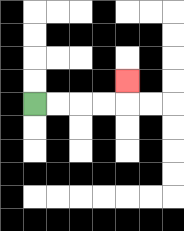{'start': '[1, 4]', 'end': '[5, 3]', 'path_directions': 'R,R,R,R,U', 'path_coordinates': '[[1, 4], [2, 4], [3, 4], [4, 4], [5, 4], [5, 3]]'}